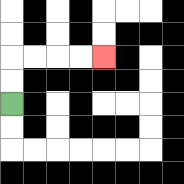{'start': '[0, 4]', 'end': '[4, 2]', 'path_directions': 'U,U,R,R,R,R', 'path_coordinates': '[[0, 4], [0, 3], [0, 2], [1, 2], [2, 2], [3, 2], [4, 2]]'}